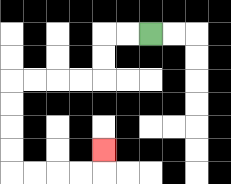{'start': '[6, 1]', 'end': '[4, 6]', 'path_directions': 'L,L,D,D,L,L,L,L,D,D,D,D,R,R,R,R,U', 'path_coordinates': '[[6, 1], [5, 1], [4, 1], [4, 2], [4, 3], [3, 3], [2, 3], [1, 3], [0, 3], [0, 4], [0, 5], [0, 6], [0, 7], [1, 7], [2, 7], [3, 7], [4, 7], [4, 6]]'}